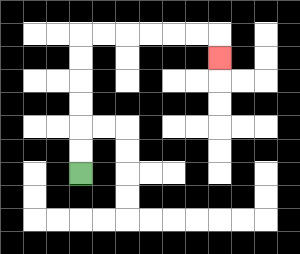{'start': '[3, 7]', 'end': '[9, 2]', 'path_directions': 'U,U,U,U,U,U,R,R,R,R,R,R,D', 'path_coordinates': '[[3, 7], [3, 6], [3, 5], [3, 4], [3, 3], [3, 2], [3, 1], [4, 1], [5, 1], [6, 1], [7, 1], [8, 1], [9, 1], [9, 2]]'}